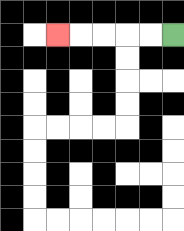{'start': '[7, 1]', 'end': '[2, 1]', 'path_directions': 'L,L,L,L,L', 'path_coordinates': '[[7, 1], [6, 1], [5, 1], [4, 1], [3, 1], [2, 1]]'}